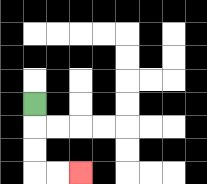{'start': '[1, 4]', 'end': '[3, 7]', 'path_directions': 'D,D,D,R,R', 'path_coordinates': '[[1, 4], [1, 5], [1, 6], [1, 7], [2, 7], [3, 7]]'}